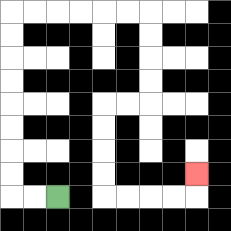{'start': '[2, 8]', 'end': '[8, 7]', 'path_directions': 'L,L,U,U,U,U,U,U,U,U,R,R,R,R,R,R,D,D,D,D,L,L,D,D,D,D,R,R,R,R,U', 'path_coordinates': '[[2, 8], [1, 8], [0, 8], [0, 7], [0, 6], [0, 5], [0, 4], [0, 3], [0, 2], [0, 1], [0, 0], [1, 0], [2, 0], [3, 0], [4, 0], [5, 0], [6, 0], [6, 1], [6, 2], [6, 3], [6, 4], [5, 4], [4, 4], [4, 5], [4, 6], [4, 7], [4, 8], [5, 8], [6, 8], [7, 8], [8, 8], [8, 7]]'}